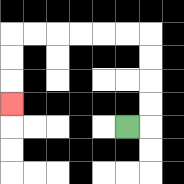{'start': '[5, 5]', 'end': '[0, 4]', 'path_directions': 'R,U,U,U,U,L,L,L,L,L,L,D,D,D', 'path_coordinates': '[[5, 5], [6, 5], [6, 4], [6, 3], [6, 2], [6, 1], [5, 1], [4, 1], [3, 1], [2, 1], [1, 1], [0, 1], [0, 2], [0, 3], [0, 4]]'}